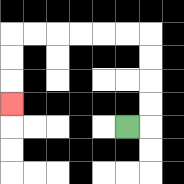{'start': '[5, 5]', 'end': '[0, 4]', 'path_directions': 'R,U,U,U,U,L,L,L,L,L,L,D,D,D', 'path_coordinates': '[[5, 5], [6, 5], [6, 4], [6, 3], [6, 2], [6, 1], [5, 1], [4, 1], [3, 1], [2, 1], [1, 1], [0, 1], [0, 2], [0, 3], [0, 4]]'}